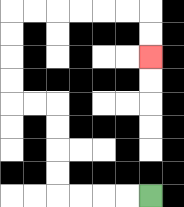{'start': '[6, 8]', 'end': '[6, 2]', 'path_directions': 'L,L,L,L,U,U,U,U,L,L,U,U,U,U,R,R,R,R,R,R,D,D', 'path_coordinates': '[[6, 8], [5, 8], [4, 8], [3, 8], [2, 8], [2, 7], [2, 6], [2, 5], [2, 4], [1, 4], [0, 4], [0, 3], [0, 2], [0, 1], [0, 0], [1, 0], [2, 0], [3, 0], [4, 0], [5, 0], [6, 0], [6, 1], [6, 2]]'}